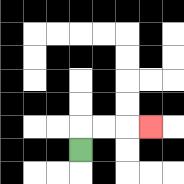{'start': '[3, 6]', 'end': '[6, 5]', 'path_directions': 'U,R,R,R', 'path_coordinates': '[[3, 6], [3, 5], [4, 5], [5, 5], [6, 5]]'}